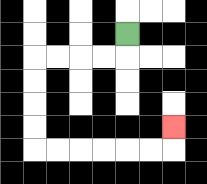{'start': '[5, 1]', 'end': '[7, 5]', 'path_directions': 'D,L,L,L,L,D,D,D,D,R,R,R,R,R,R,U', 'path_coordinates': '[[5, 1], [5, 2], [4, 2], [3, 2], [2, 2], [1, 2], [1, 3], [1, 4], [1, 5], [1, 6], [2, 6], [3, 6], [4, 6], [5, 6], [6, 6], [7, 6], [7, 5]]'}